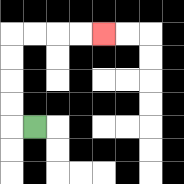{'start': '[1, 5]', 'end': '[4, 1]', 'path_directions': 'L,U,U,U,U,R,R,R,R', 'path_coordinates': '[[1, 5], [0, 5], [0, 4], [0, 3], [0, 2], [0, 1], [1, 1], [2, 1], [3, 1], [4, 1]]'}